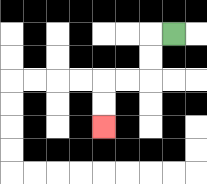{'start': '[7, 1]', 'end': '[4, 5]', 'path_directions': 'L,D,D,L,L,D,D', 'path_coordinates': '[[7, 1], [6, 1], [6, 2], [6, 3], [5, 3], [4, 3], [4, 4], [4, 5]]'}